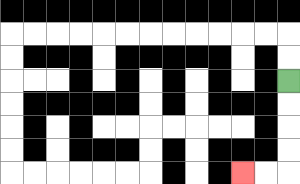{'start': '[12, 3]', 'end': '[10, 7]', 'path_directions': 'D,D,D,D,L,L', 'path_coordinates': '[[12, 3], [12, 4], [12, 5], [12, 6], [12, 7], [11, 7], [10, 7]]'}